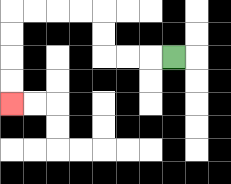{'start': '[7, 2]', 'end': '[0, 4]', 'path_directions': 'L,L,L,U,U,L,L,L,L,D,D,D,D', 'path_coordinates': '[[7, 2], [6, 2], [5, 2], [4, 2], [4, 1], [4, 0], [3, 0], [2, 0], [1, 0], [0, 0], [0, 1], [0, 2], [0, 3], [0, 4]]'}